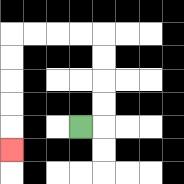{'start': '[3, 5]', 'end': '[0, 6]', 'path_directions': 'R,U,U,U,U,L,L,L,L,D,D,D,D,D', 'path_coordinates': '[[3, 5], [4, 5], [4, 4], [4, 3], [4, 2], [4, 1], [3, 1], [2, 1], [1, 1], [0, 1], [0, 2], [0, 3], [0, 4], [0, 5], [0, 6]]'}